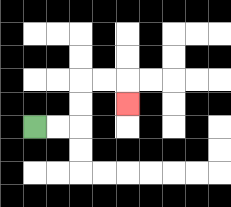{'start': '[1, 5]', 'end': '[5, 4]', 'path_directions': 'R,R,U,U,R,R,D', 'path_coordinates': '[[1, 5], [2, 5], [3, 5], [3, 4], [3, 3], [4, 3], [5, 3], [5, 4]]'}